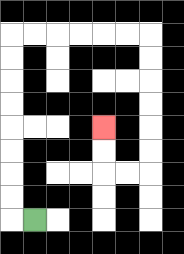{'start': '[1, 9]', 'end': '[4, 5]', 'path_directions': 'L,U,U,U,U,U,U,U,U,R,R,R,R,R,R,D,D,D,D,D,D,L,L,U,U', 'path_coordinates': '[[1, 9], [0, 9], [0, 8], [0, 7], [0, 6], [0, 5], [0, 4], [0, 3], [0, 2], [0, 1], [1, 1], [2, 1], [3, 1], [4, 1], [5, 1], [6, 1], [6, 2], [6, 3], [6, 4], [6, 5], [6, 6], [6, 7], [5, 7], [4, 7], [4, 6], [4, 5]]'}